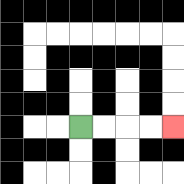{'start': '[3, 5]', 'end': '[7, 5]', 'path_directions': 'R,R,R,R', 'path_coordinates': '[[3, 5], [4, 5], [5, 5], [6, 5], [7, 5]]'}